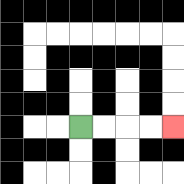{'start': '[3, 5]', 'end': '[7, 5]', 'path_directions': 'R,R,R,R', 'path_coordinates': '[[3, 5], [4, 5], [5, 5], [6, 5], [7, 5]]'}